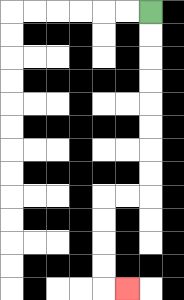{'start': '[6, 0]', 'end': '[5, 12]', 'path_directions': 'D,D,D,D,D,D,D,D,L,L,D,D,D,D,R', 'path_coordinates': '[[6, 0], [6, 1], [6, 2], [6, 3], [6, 4], [6, 5], [6, 6], [6, 7], [6, 8], [5, 8], [4, 8], [4, 9], [4, 10], [4, 11], [4, 12], [5, 12]]'}